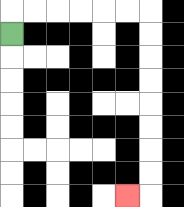{'start': '[0, 1]', 'end': '[5, 8]', 'path_directions': 'U,R,R,R,R,R,R,D,D,D,D,D,D,D,D,L', 'path_coordinates': '[[0, 1], [0, 0], [1, 0], [2, 0], [3, 0], [4, 0], [5, 0], [6, 0], [6, 1], [6, 2], [6, 3], [6, 4], [6, 5], [6, 6], [6, 7], [6, 8], [5, 8]]'}